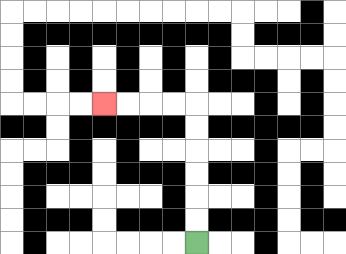{'start': '[8, 10]', 'end': '[4, 4]', 'path_directions': 'U,U,U,U,U,U,L,L,L,L', 'path_coordinates': '[[8, 10], [8, 9], [8, 8], [8, 7], [8, 6], [8, 5], [8, 4], [7, 4], [6, 4], [5, 4], [4, 4]]'}